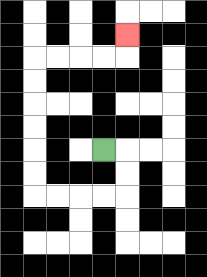{'start': '[4, 6]', 'end': '[5, 1]', 'path_directions': 'R,D,D,L,L,L,L,U,U,U,U,U,U,R,R,R,R,U', 'path_coordinates': '[[4, 6], [5, 6], [5, 7], [5, 8], [4, 8], [3, 8], [2, 8], [1, 8], [1, 7], [1, 6], [1, 5], [1, 4], [1, 3], [1, 2], [2, 2], [3, 2], [4, 2], [5, 2], [5, 1]]'}